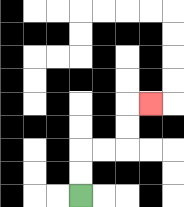{'start': '[3, 8]', 'end': '[6, 4]', 'path_directions': 'U,U,R,R,U,U,R', 'path_coordinates': '[[3, 8], [3, 7], [3, 6], [4, 6], [5, 6], [5, 5], [5, 4], [6, 4]]'}